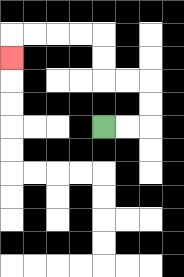{'start': '[4, 5]', 'end': '[0, 2]', 'path_directions': 'R,R,U,U,L,L,U,U,L,L,L,L,D', 'path_coordinates': '[[4, 5], [5, 5], [6, 5], [6, 4], [6, 3], [5, 3], [4, 3], [4, 2], [4, 1], [3, 1], [2, 1], [1, 1], [0, 1], [0, 2]]'}